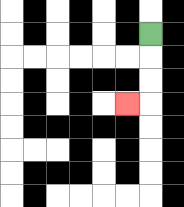{'start': '[6, 1]', 'end': '[5, 4]', 'path_directions': 'D,D,D,L', 'path_coordinates': '[[6, 1], [6, 2], [6, 3], [6, 4], [5, 4]]'}